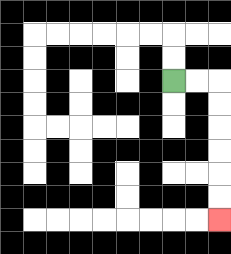{'start': '[7, 3]', 'end': '[9, 9]', 'path_directions': 'R,R,D,D,D,D,D,D', 'path_coordinates': '[[7, 3], [8, 3], [9, 3], [9, 4], [9, 5], [9, 6], [9, 7], [9, 8], [9, 9]]'}